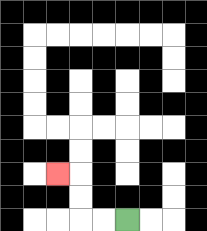{'start': '[5, 9]', 'end': '[2, 7]', 'path_directions': 'L,L,U,U,L', 'path_coordinates': '[[5, 9], [4, 9], [3, 9], [3, 8], [3, 7], [2, 7]]'}